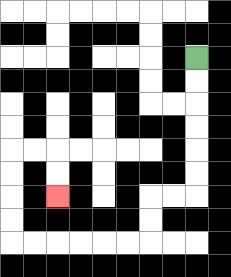{'start': '[8, 2]', 'end': '[2, 8]', 'path_directions': 'D,D,D,D,D,D,L,L,D,D,L,L,L,L,L,L,U,U,U,U,R,R,D,D', 'path_coordinates': '[[8, 2], [8, 3], [8, 4], [8, 5], [8, 6], [8, 7], [8, 8], [7, 8], [6, 8], [6, 9], [6, 10], [5, 10], [4, 10], [3, 10], [2, 10], [1, 10], [0, 10], [0, 9], [0, 8], [0, 7], [0, 6], [1, 6], [2, 6], [2, 7], [2, 8]]'}